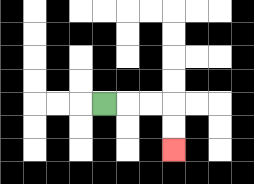{'start': '[4, 4]', 'end': '[7, 6]', 'path_directions': 'R,R,R,D,D', 'path_coordinates': '[[4, 4], [5, 4], [6, 4], [7, 4], [7, 5], [7, 6]]'}